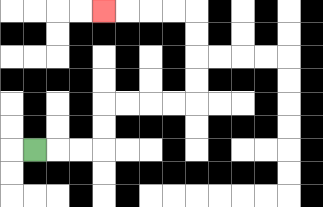{'start': '[1, 6]', 'end': '[4, 0]', 'path_directions': 'R,R,R,U,U,R,R,R,R,U,U,U,U,L,L,L,L', 'path_coordinates': '[[1, 6], [2, 6], [3, 6], [4, 6], [4, 5], [4, 4], [5, 4], [6, 4], [7, 4], [8, 4], [8, 3], [8, 2], [8, 1], [8, 0], [7, 0], [6, 0], [5, 0], [4, 0]]'}